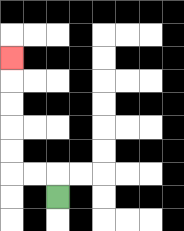{'start': '[2, 8]', 'end': '[0, 2]', 'path_directions': 'U,L,L,U,U,U,U,U', 'path_coordinates': '[[2, 8], [2, 7], [1, 7], [0, 7], [0, 6], [0, 5], [0, 4], [0, 3], [0, 2]]'}